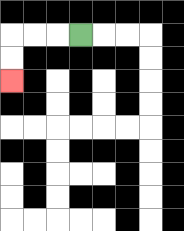{'start': '[3, 1]', 'end': '[0, 3]', 'path_directions': 'L,L,L,D,D', 'path_coordinates': '[[3, 1], [2, 1], [1, 1], [0, 1], [0, 2], [0, 3]]'}